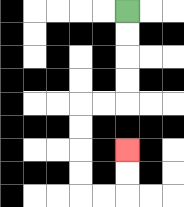{'start': '[5, 0]', 'end': '[5, 6]', 'path_directions': 'D,D,D,D,L,L,D,D,D,D,R,R,U,U', 'path_coordinates': '[[5, 0], [5, 1], [5, 2], [5, 3], [5, 4], [4, 4], [3, 4], [3, 5], [3, 6], [3, 7], [3, 8], [4, 8], [5, 8], [5, 7], [5, 6]]'}